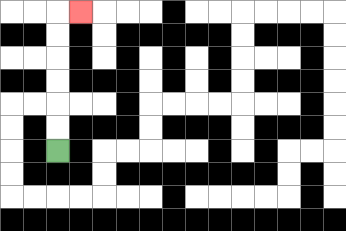{'start': '[2, 6]', 'end': '[3, 0]', 'path_directions': 'U,U,U,U,U,U,R', 'path_coordinates': '[[2, 6], [2, 5], [2, 4], [2, 3], [2, 2], [2, 1], [2, 0], [3, 0]]'}